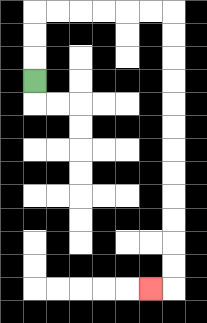{'start': '[1, 3]', 'end': '[6, 12]', 'path_directions': 'U,U,U,R,R,R,R,R,R,D,D,D,D,D,D,D,D,D,D,D,D,L', 'path_coordinates': '[[1, 3], [1, 2], [1, 1], [1, 0], [2, 0], [3, 0], [4, 0], [5, 0], [6, 0], [7, 0], [7, 1], [7, 2], [7, 3], [7, 4], [7, 5], [7, 6], [7, 7], [7, 8], [7, 9], [7, 10], [7, 11], [7, 12], [6, 12]]'}